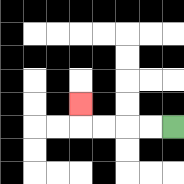{'start': '[7, 5]', 'end': '[3, 4]', 'path_directions': 'L,L,L,L,U', 'path_coordinates': '[[7, 5], [6, 5], [5, 5], [4, 5], [3, 5], [3, 4]]'}